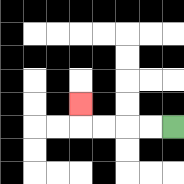{'start': '[7, 5]', 'end': '[3, 4]', 'path_directions': 'L,L,L,L,U', 'path_coordinates': '[[7, 5], [6, 5], [5, 5], [4, 5], [3, 5], [3, 4]]'}